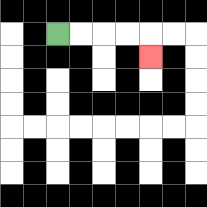{'start': '[2, 1]', 'end': '[6, 2]', 'path_directions': 'R,R,R,R,D', 'path_coordinates': '[[2, 1], [3, 1], [4, 1], [5, 1], [6, 1], [6, 2]]'}